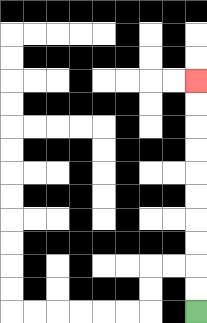{'start': '[8, 13]', 'end': '[8, 3]', 'path_directions': 'U,U,U,U,U,U,U,U,U,U', 'path_coordinates': '[[8, 13], [8, 12], [8, 11], [8, 10], [8, 9], [8, 8], [8, 7], [8, 6], [8, 5], [8, 4], [8, 3]]'}